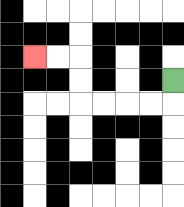{'start': '[7, 3]', 'end': '[1, 2]', 'path_directions': 'D,L,L,L,L,U,U,L,L', 'path_coordinates': '[[7, 3], [7, 4], [6, 4], [5, 4], [4, 4], [3, 4], [3, 3], [3, 2], [2, 2], [1, 2]]'}